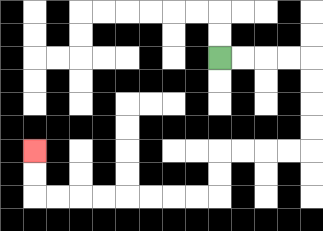{'start': '[9, 2]', 'end': '[1, 6]', 'path_directions': 'R,R,R,R,D,D,D,D,L,L,L,L,D,D,L,L,L,L,L,L,L,L,U,U', 'path_coordinates': '[[9, 2], [10, 2], [11, 2], [12, 2], [13, 2], [13, 3], [13, 4], [13, 5], [13, 6], [12, 6], [11, 6], [10, 6], [9, 6], [9, 7], [9, 8], [8, 8], [7, 8], [6, 8], [5, 8], [4, 8], [3, 8], [2, 8], [1, 8], [1, 7], [1, 6]]'}